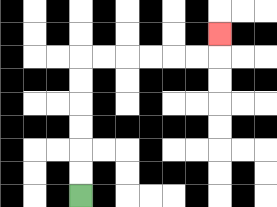{'start': '[3, 8]', 'end': '[9, 1]', 'path_directions': 'U,U,U,U,U,U,R,R,R,R,R,R,U', 'path_coordinates': '[[3, 8], [3, 7], [3, 6], [3, 5], [3, 4], [3, 3], [3, 2], [4, 2], [5, 2], [6, 2], [7, 2], [8, 2], [9, 2], [9, 1]]'}